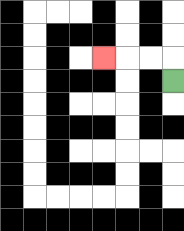{'start': '[7, 3]', 'end': '[4, 2]', 'path_directions': 'U,L,L,L', 'path_coordinates': '[[7, 3], [7, 2], [6, 2], [5, 2], [4, 2]]'}